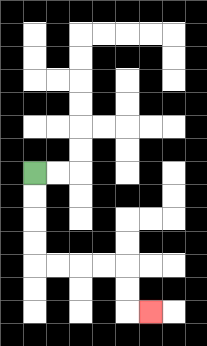{'start': '[1, 7]', 'end': '[6, 13]', 'path_directions': 'D,D,D,D,R,R,R,R,D,D,R', 'path_coordinates': '[[1, 7], [1, 8], [1, 9], [1, 10], [1, 11], [2, 11], [3, 11], [4, 11], [5, 11], [5, 12], [5, 13], [6, 13]]'}